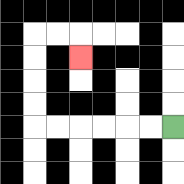{'start': '[7, 5]', 'end': '[3, 2]', 'path_directions': 'L,L,L,L,L,L,U,U,U,U,R,R,D', 'path_coordinates': '[[7, 5], [6, 5], [5, 5], [4, 5], [3, 5], [2, 5], [1, 5], [1, 4], [1, 3], [1, 2], [1, 1], [2, 1], [3, 1], [3, 2]]'}